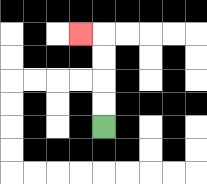{'start': '[4, 5]', 'end': '[3, 1]', 'path_directions': 'U,U,U,U,L', 'path_coordinates': '[[4, 5], [4, 4], [4, 3], [4, 2], [4, 1], [3, 1]]'}